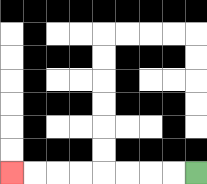{'start': '[8, 7]', 'end': '[0, 7]', 'path_directions': 'L,L,L,L,L,L,L,L', 'path_coordinates': '[[8, 7], [7, 7], [6, 7], [5, 7], [4, 7], [3, 7], [2, 7], [1, 7], [0, 7]]'}